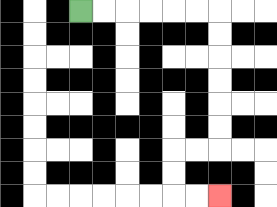{'start': '[3, 0]', 'end': '[9, 8]', 'path_directions': 'R,R,R,R,R,R,D,D,D,D,D,D,L,L,D,D,R,R', 'path_coordinates': '[[3, 0], [4, 0], [5, 0], [6, 0], [7, 0], [8, 0], [9, 0], [9, 1], [9, 2], [9, 3], [9, 4], [9, 5], [9, 6], [8, 6], [7, 6], [7, 7], [7, 8], [8, 8], [9, 8]]'}